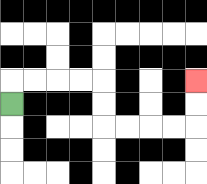{'start': '[0, 4]', 'end': '[8, 3]', 'path_directions': 'U,R,R,R,R,D,D,R,R,R,R,U,U', 'path_coordinates': '[[0, 4], [0, 3], [1, 3], [2, 3], [3, 3], [4, 3], [4, 4], [4, 5], [5, 5], [6, 5], [7, 5], [8, 5], [8, 4], [8, 3]]'}